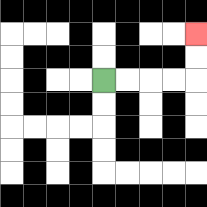{'start': '[4, 3]', 'end': '[8, 1]', 'path_directions': 'R,R,R,R,U,U', 'path_coordinates': '[[4, 3], [5, 3], [6, 3], [7, 3], [8, 3], [8, 2], [8, 1]]'}